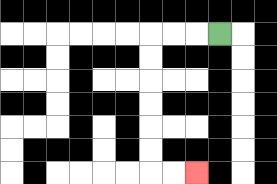{'start': '[9, 1]', 'end': '[8, 7]', 'path_directions': 'L,L,L,D,D,D,D,D,D,R,R', 'path_coordinates': '[[9, 1], [8, 1], [7, 1], [6, 1], [6, 2], [6, 3], [6, 4], [6, 5], [6, 6], [6, 7], [7, 7], [8, 7]]'}